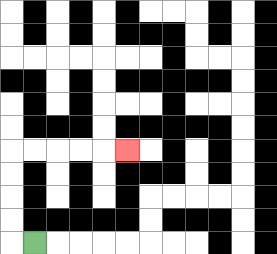{'start': '[1, 10]', 'end': '[5, 6]', 'path_directions': 'L,U,U,U,U,R,R,R,R,R', 'path_coordinates': '[[1, 10], [0, 10], [0, 9], [0, 8], [0, 7], [0, 6], [1, 6], [2, 6], [3, 6], [4, 6], [5, 6]]'}